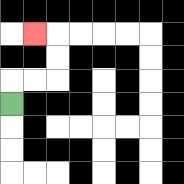{'start': '[0, 4]', 'end': '[1, 1]', 'path_directions': 'U,R,R,U,U,L', 'path_coordinates': '[[0, 4], [0, 3], [1, 3], [2, 3], [2, 2], [2, 1], [1, 1]]'}